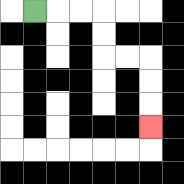{'start': '[1, 0]', 'end': '[6, 5]', 'path_directions': 'R,R,R,D,D,R,R,D,D,D', 'path_coordinates': '[[1, 0], [2, 0], [3, 0], [4, 0], [4, 1], [4, 2], [5, 2], [6, 2], [6, 3], [6, 4], [6, 5]]'}